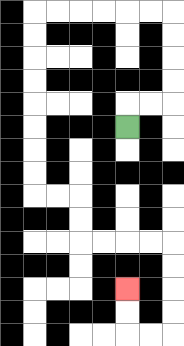{'start': '[5, 5]', 'end': '[5, 12]', 'path_directions': 'U,R,R,U,U,U,U,L,L,L,L,L,L,D,D,D,D,D,D,D,D,R,R,D,D,R,R,R,R,D,D,D,D,L,L,U,U', 'path_coordinates': '[[5, 5], [5, 4], [6, 4], [7, 4], [7, 3], [7, 2], [7, 1], [7, 0], [6, 0], [5, 0], [4, 0], [3, 0], [2, 0], [1, 0], [1, 1], [1, 2], [1, 3], [1, 4], [1, 5], [1, 6], [1, 7], [1, 8], [2, 8], [3, 8], [3, 9], [3, 10], [4, 10], [5, 10], [6, 10], [7, 10], [7, 11], [7, 12], [7, 13], [7, 14], [6, 14], [5, 14], [5, 13], [5, 12]]'}